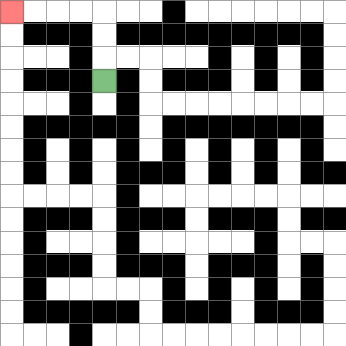{'start': '[4, 3]', 'end': '[0, 0]', 'path_directions': 'U,U,U,L,L,L,L', 'path_coordinates': '[[4, 3], [4, 2], [4, 1], [4, 0], [3, 0], [2, 0], [1, 0], [0, 0]]'}